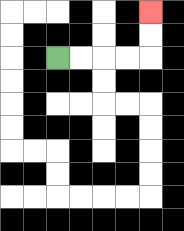{'start': '[2, 2]', 'end': '[6, 0]', 'path_directions': 'R,R,R,R,U,U', 'path_coordinates': '[[2, 2], [3, 2], [4, 2], [5, 2], [6, 2], [6, 1], [6, 0]]'}